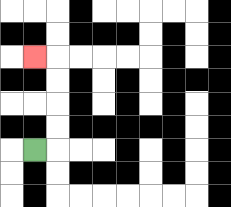{'start': '[1, 6]', 'end': '[1, 2]', 'path_directions': 'R,U,U,U,U,L', 'path_coordinates': '[[1, 6], [2, 6], [2, 5], [2, 4], [2, 3], [2, 2], [1, 2]]'}